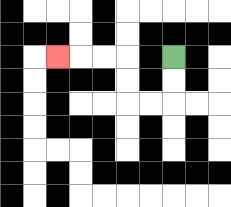{'start': '[7, 2]', 'end': '[2, 2]', 'path_directions': 'D,D,L,L,U,U,L,L,L', 'path_coordinates': '[[7, 2], [7, 3], [7, 4], [6, 4], [5, 4], [5, 3], [5, 2], [4, 2], [3, 2], [2, 2]]'}